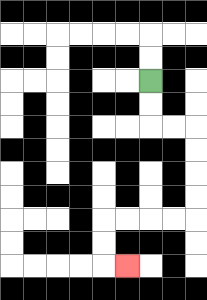{'start': '[6, 3]', 'end': '[5, 11]', 'path_directions': 'D,D,R,R,D,D,D,D,L,L,L,L,D,D,R', 'path_coordinates': '[[6, 3], [6, 4], [6, 5], [7, 5], [8, 5], [8, 6], [8, 7], [8, 8], [8, 9], [7, 9], [6, 9], [5, 9], [4, 9], [4, 10], [4, 11], [5, 11]]'}